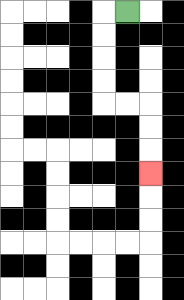{'start': '[5, 0]', 'end': '[6, 7]', 'path_directions': 'L,D,D,D,D,R,R,D,D,D', 'path_coordinates': '[[5, 0], [4, 0], [4, 1], [4, 2], [4, 3], [4, 4], [5, 4], [6, 4], [6, 5], [6, 6], [6, 7]]'}